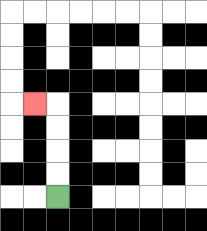{'start': '[2, 8]', 'end': '[1, 4]', 'path_directions': 'U,U,U,U,L', 'path_coordinates': '[[2, 8], [2, 7], [2, 6], [2, 5], [2, 4], [1, 4]]'}